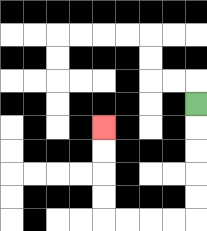{'start': '[8, 4]', 'end': '[4, 5]', 'path_directions': 'D,D,D,D,D,L,L,L,L,U,U,U,U', 'path_coordinates': '[[8, 4], [8, 5], [8, 6], [8, 7], [8, 8], [8, 9], [7, 9], [6, 9], [5, 9], [4, 9], [4, 8], [4, 7], [4, 6], [4, 5]]'}